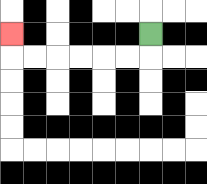{'start': '[6, 1]', 'end': '[0, 1]', 'path_directions': 'D,L,L,L,L,L,L,U', 'path_coordinates': '[[6, 1], [6, 2], [5, 2], [4, 2], [3, 2], [2, 2], [1, 2], [0, 2], [0, 1]]'}